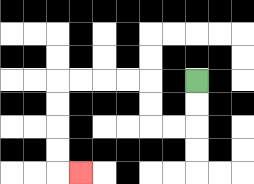{'start': '[8, 3]', 'end': '[3, 7]', 'path_directions': 'D,D,L,L,U,U,L,L,L,L,D,D,D,D,R', 'path_coordinates': '[[8, 3], [8, 4], [8, 5], [7, 5], [6, 5], [6, 4], [6, 3], [5, 3], [4, 3], [3, 3], [2, 3], [2, 4], [2, 5], [2, 6], [2, 7], [3, 7]]'}